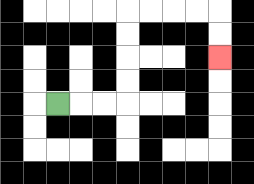{'start': '[2, 4]', 'end': '[9, 2]', 'path_directions': 'R,R,R,U,U,U,U,R,R,R,R,D,D', 'path_coordinates': '[[2, 4], [3, 4], [4, 4], [5, 4], [5, 3], [5, 2], [5, 1], [5, 0], [6, 0], [7, 0], [8, 0], [9, 0], [9, 1], [9, 2]]'}